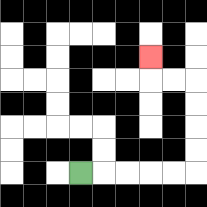{'start': '[3, 7]', 'end': '[6, 2]', 'path_directions': 'R,R,R,R,R,U,U,U,U,L,L,U', 'path_coordinates': '[[3, 7], [4, 7], [5, 7], [6, 7], [7, 7], [8, 7], [8, 6], [8, 5], [8, 4], [8, 3], [7, 3], [6, 3], [6, 2]]'}